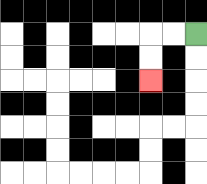{'start': '[8, 1]', 'end': '[6, 3]', 'path_directions': 'L,L,D,D', 'path_coordinates': '[[8, 1], [7, 1], [6, 1], [6, 2], [6, 3]]'}